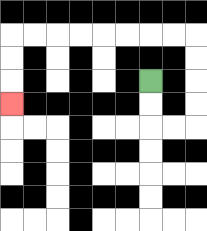{'start': '[6, 3]', 'end': '[0, 4]', 'path_directions': 'D,D,R,R,U,U,U,U,L,L,L,L,L,L,L,L,D,D,D', 'path_coordinates': '[[6, 3], [6, 4], [6, 5], [7, 5], [8, 5], [8, 4], [8, 3], [8, 2], [8, 1], [7, 1], [6, 1], [5, 1], [4, 1], [3, 1], [2, 1], [1, 1], [0, 1], [0, 2], [0, 3], [0, 4]]'}